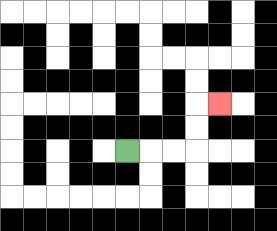{'start': '[5, 6]', 'end': '[9, 4]', 'path_directions': 'R,R,R,U,U,R', 'path_coordinates': '[[5, 6], [6, 6], [7, 6], [8, 6], [8, 5], [8, 4], [9, 4]]'}